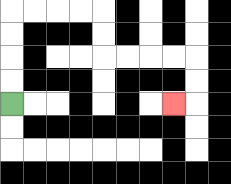{'start': '[0, 4]', 'end': '[7, 4]', 'path_directions': 'U,U,U,U,R,R,R,R,D,D,R,R,R,R,D,D,L', 'path_coordinates': '[[0, 4], [0, 3], [0, 2], [0, 1], [0, 0], [1, 0], [2, 0], [3, 0], [4, 0], [4, 1], [4, 2], [5, 2], [6, 2], [7, 2], [8, 2], [8, 3], [8, 4], [7, 4]]'}